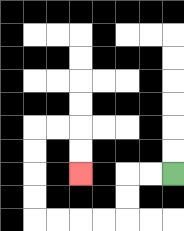{'start': '[7, 7]', 'end': '[3, 7]', 'path_directions': 'L,L,D,D,L,L,L,L,U,U,U,U,R,R,D,D', 'path_coordinates': '[[7, 7], [6, 7], [5, 7], [5, 8], [5, 9], [4, 9], [3, 9], [2, 9], [1, 9], [1, 8], [1, 7], [1, 6], [1, 5], [2, 5], [3, 5], [3, 6], [3, 7]]'}